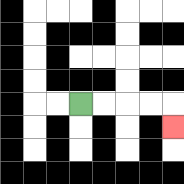{'start': '[3, 4]', 'end': '[7, 5]', 'path_directions': 'R,R,R,R,D', 'path_coordinates': '[[3, 4], [4, 4], [5, 4], [6, 4], [7, 4], [7, 5]]'}